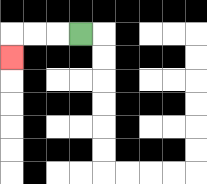{'start': '[3, 1]', 'end': '[0, 2]', 'path_directions': 'L,L,L,D', 'path_coordinates': '[[3, 1], [2, 1], [1, 1], [0, 1], [0, 2]]'}